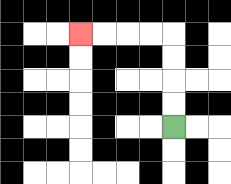{'start': '[7, 5]', 'end': '[3, 1]', 'path_directions': 'U,U,U,U,L,L,L,L', 'path_coordinates': '[[7, 5], [7, 4], [7, 3], [7, 2], [7, 1], [6, 1], [5, 1], [4, 1], [3, 1]]'}